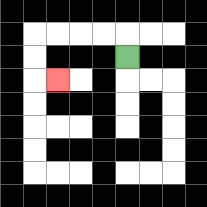{'start': '[5, 2]', 'end': '[2, 3]', 'path_directions': 'U,L,L,L,L,D,D,R', 'path_coordinates': '[[5, 2], [5, 1], [4, 1], [3, 1], [2, 1], [1, 1], [1, 2], [1, 3], [2, 3]]'}